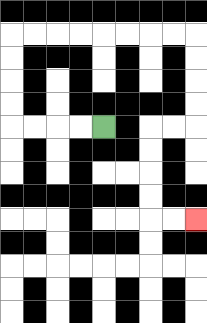{'start': '[4, 5]', 'end': '[8, 9]', 'path_directions': 'L,L,L,L,U,U,U,U,R,R,R,R,R,R,R,R,D,D,D,D,L,L,D,D,D,D,R,R', 'path_coordinates': '[[4, 5], [3, 5], [2, 5], [1, 5], [0, 5], [0, 4], [0, 3], [0, 2], [0, 1], [1, 1], [2, 1], [3, 1], [4, 1], [5, 1], [6, 1], [7, 1], [8, 1], [8, 2], [8, 3], [8, 4], [8, 5], [7, 5], [6, 5], [6, 6], [6, 7], [6, 8], [6, 9], [7, 9], [8, 9]]'}